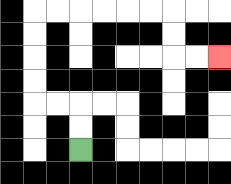{'start': '[3, 6]', 'end': '[9, 2]', 'path_directions': 'U,U,L,L,U,U,U,U,R,R,R,R,R,R,D,D,R,R', 'path_coordinates': '[[3, 6], [3, 5], [3, 4], [2, 4], [1, 4], [1, 3], [1, 2], [1, 1], [1, 0], [2, 0], [3, 0], [4, 0], [5, 0], [6, 0], [7, 0], [7, 1], [7, 2], [8, 2], [9, 2]]'}